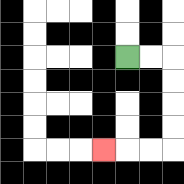{'start': '[5, 2]', 'end': '[4, 6]', 'path_directions': 'R,R,D,D,D,D,L,L,L', 'path_coordinates': '[[5, 2], [6, 2], [7, 2], [7, 3], [7, 4], [7, 5], [7, 6], [6, 6], [5, 6], [4, 6]]'}